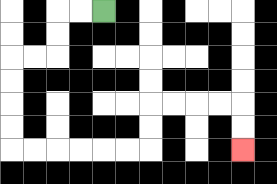{'start': '[4, 0]', 'end': '[10, 6]', 'path_directions': 'L,L,D,D,L,L,D,D,D,D,R,R,R,R,R,R,U,U,R,R,R,R,D,D', 'path_coordinates': '[[4, 0], [3, 0], [2, 0], [2, 1], [2, 2], [1, 2], [0, 2], [0, 3], [0, 4], [0, 5], [0, 6], [1, 6], [2, 6], [3, 6], [4, 6], [5, 6], [6, 6], [6, 5], [6, 4], [7, 4], [8, 4], [9, 4], [10, 4], [10, 5], [10, 6]]'}